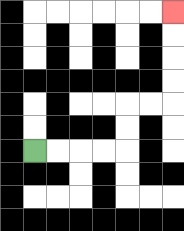{'start': '[1, 6]', 'end': '[7, 0]', 'path_directions': 'R,R,R,R,U,U,R,R,U,U,U,U', 'path_coordinates': '[[1, 6], [2, 6], [3, 6], [4, 6], [5, 6], [5, 5], [5, 4], [6, 4], [7, 4], [7, 3], [7, 2], [7, 1], [7, 0]]'}